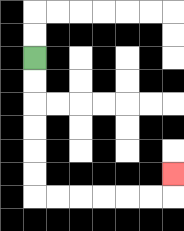{'start': '[1, 2]', 'end': '[7, 7]', 'path_directions': 'D,D,D,D,D,D,R,R,R,R,R,R,U', 'path_coordinates': '[[1, 2], [1, 3], [1, 4], [1, 5], [1, 6], [1, 7], [1, 8], [2, 8], [3, 8], [4, 8], [5, 8], [6, 8], [7, 8], [7, 7]]'}